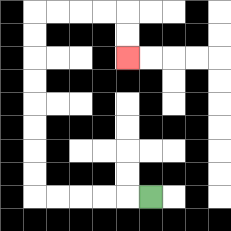{'start': '[6, 8]', 'end': '[5, 2]', 'path_directions': 'L,L,L,L,L,U,U,U,U,U,U,U,U,R,R,R,R,D,D', 'path_coordinates': '[[6, 8], [5, 8], [4, 8], [3, 8], [2, 8], [1, 8], [1, 7], [1, 6], [1, 5], [1, 4], [1, 3], [1, 2], [1, 1], [1, 0], [2, 0], [3, 0], [4, 0], [5, 0], [5, 1], [5, 2]]'}